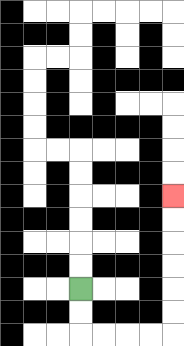{'start': '[3, 12]', 'end': '[7, 8]', 'path_directions': 'D,D,R,R,R,R,U,U,U,U,U,U', 'path_coordinates': '[[3, 12], [3, 13], [3, 14], [4, 14], [5, 14], [6, 14], [7, 14], [7, 13], [7, 12], [7, 11], [7, 10], [7, 9], [7, 8]]'}